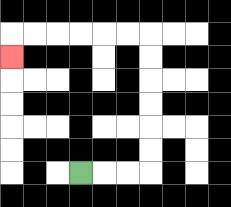{'start': '[3, 7]', 'end': '[0, 2]', 'path_directions': 'R,R,R,U,U,U,U,U,U,L,L,L,L,L,L,D', 'path_coordinates': '[[3, 7], [4, 7], [5, 7], [6, 7], [6, 6], [6, 5], [6, 4], [6, 3], [6, 2], [6, 1], [5, 1], [4, 1], [3, 1], [2, 1], [1, 1], [0, 1], [0, 2]]'}